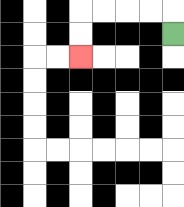{'start': '[7, 1]', 'end': '[3, 2]', 'path_directions': 'U,L,L,L,L,D,D', 'path_coordinates': '[[7, 1], [7, 0], [6, 0], [5, 0], [4, 0], [3, 0], [3, 1], [3, 2]]'}